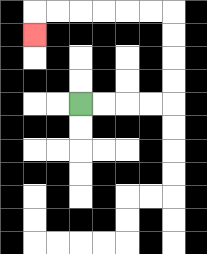{'start': '[3, 4]', 'end': '[1, 1]', 'path_directions': 'R,R,R,R,U,U,U,U,L,L,L,L,L,L,D', 'path_coordinates': '[[3, 4], [4, 4], [5, 4], [6, 4], [7, 4], [7, 3], [7, 2], [7, 1], [7, 0], [6, 0], [5, 0], [4, 0], [3, 0], [2, 0], [1, 0], [1, 1]]'}